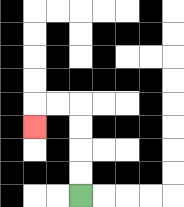{'start': '[3, 8]', 'end': '[1, 5]', 'path_directions': 'U,U,U,U,L,L,D', 'path_coordinates': '[[3, 8], [3, 7], [3, 6], [3, 5], [3, 4], [2, 4], [1, 4], [1, 5]]'}